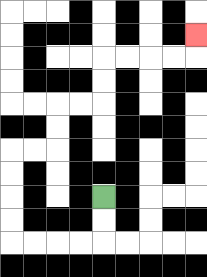{'start': '[4, 8]', 'end': '[8, 1]', 'path_directions': 'D,D,L,L,L,L,U,U,U,U,R,R,U,U,R,R,U,U,R,R,R,R,U', 'path_coordinates': '[[4, 8], [4, 9], [4, 10], [3, 10], [2, 10], [1, 10], [0, 10], [0, 9], [0, 8], [0, 7], [0, 6], [1, 6], [2, 6], [2, 5], [2, 4], [3, 4], [4, 4], [4, 3], [4, 2], [5, 2], [6, 2], [7, 2], [8, 2], [8, 1]]'}